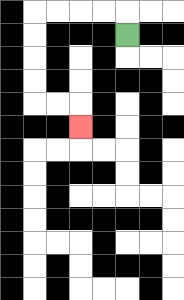{'start': '[5, 1]', 'end': '[3, 5]', 'path_directions': 'U,L,L,L,L,D,D,D,D,R,R,D', 'path_coordinates': '[[5, 1], [5, 0], [4, 0], [3, 0], [2, 0], [1, 0], [1, 1], [1, 2], [1, 3], [1, 4], [2, 4], [3, 4], [3, 5]]'}